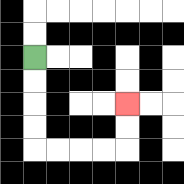{'start': '[1, 2]', 'end': '[5, 4]', 'path_directions': 'D,D,D,D,R,R,R,R,U,U', 'path_coordinates': '[[1, 2], [1, 3], [1, 4], [1, 5], [1, 6], [2, 6], [3, 6], [4, 6], [5, 6], [5, 5], [5, 4]]'}